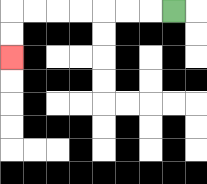{'start': '[7, 0]', 'end': '[0, 2]', 'path_directions': 'L,L,L,L,L,L,L,D,D', 'path_coordinates': '[[7, 0], [6, 0], [5, 0], [4, 0], [3, 0], [2, 0], [1, 0], [0, 0], [0, 1], [0, 2]]'}